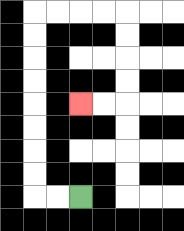{'start': '[3, 8]', 'end': '[3, 4]', 'path_directions': 'L,L,U,U,U,U,U,U,U,U,R,R,R,R,D,D,D,D,L,L', 'path_coordinates': '[[3, 8], [2, 8], [1, 8], [1, 7], [1, 6], [1, 5], [1, 4], [1, 3], [1, 2], [1, 1], [1, 0], [2, 0], [3, 0], [4, 0], [5, 0], [5, 1], [5, 2], [5, 3], [5, 4], [4, 4], [3, 4]]'}